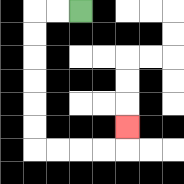{'start': '[3, 0]', 'end': '[5, 5]', 'path_directions': 'L,L,D,D,D,D,D,D,R,R,R,R,U', 'path_coordinates': '[[3, 0], [2, 0], [1, 0], [1, 1], [1, 2], [1, 3], [1, 4], [1, 5], [1, 6], [2, 6], [3, 6], [4, 6], [5, 6], [5, 5]]'}